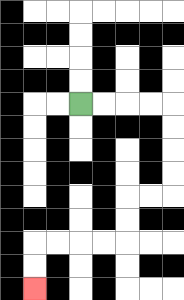{'start': '[3, 4]', 'end': '[1, 12]', 'path_directions': 'R,R,R,R,D,D,D,D,L,L,D,D,L,L,L,L,D,D', 'path_coordinates': '[[3, 4], [4, 4], [5, 4], [6, 4], [7, 4], [7, 5], [7, 6], [7, 7], [7, 8], [6, 8], [5, 8], [5, 9], [5, 10], [4, 10], [3, 10], [2, 10], [1, 10], [1, 11], [1, 12]]'}